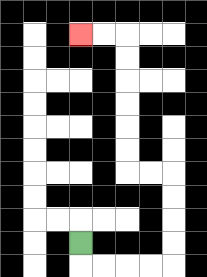{'start': '[3, 10]', 'end': '[3, 1]', 'path_directions': 'D,R,R,R,R,U,U,U,U,L,L,U,U,U,U,U,U,L,L', 'path_coordinates': '[[3, 10], [3, 11], [4, 11], [5, 11], [6, 11], [7, 11], [7, 10], [7, 9], [7, 8], [7, 7], [6, 7], [5, 7], [5, 6], [5, 5], [5, 4], [5, 3], [5, 2], [5, 1], [4, 1], [3, 1]]'}